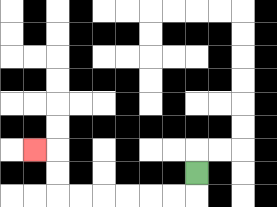{'start': '[8, 7]', 'end': '[1, 6]', 'path_directions': 'D,L,L,L,L,L,L,U,U,L', 'path_coordinates': '[[8, 7], [8, 8], [7, 8], [6, 8], [5, 8], [4, 8], [3, 8], [2, 8], [2, 7], [2, 6], [1, 6]]'}